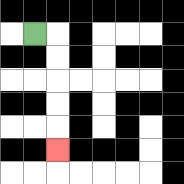{'start': '[1, 1]', 'end': '[2, 6]', 'path_directions': 'R,D,D,D,D,D', 'path_coordinates': '[[1, 1], [2, 1], [2, 2], [2, 3], [2, 4], [2, 5], [2, 6]]'}